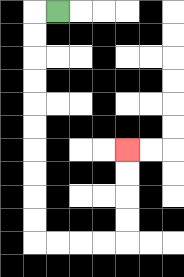{'start': '[2, 0]', 'end': '[5, 6]', 'path_directions': 'L,D,D,D,D,D,D,D,D,D,D,R,R,R,R,U,U,U,U', 'path_coordinates': '[[2, 0], [1, 0], [1, 1], [1, 2], [1, 3], [1, 4], [1, 5], [1, 6], [1, 7], [1, 8], [1, 9], [1, 10], [2, 10], [3, 10], [4, 10], [5, 10], [5, 9], [5, 8], [5, 7], [5, 6]]'}